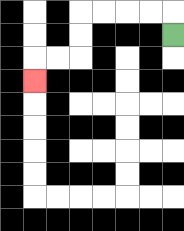{'start': '[7, 1]', 'end': '[1, 3]', 'path_directions': 'U,L,L,L,L,D,D,L,L,D', 'path_coordinates': '[[7, 1], [7, 0], [6, 0], [5, 0], [4, 0], [3, 0], [3, 1], [3, 2], [2, 2], [1, 2], [1, 3]]'}